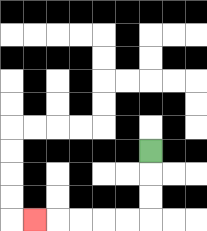{'start': '[6, 6]', 'end': '[1, 9]', 'path_directions': 'D,D,D,L,L,L,L,L', 'path_coordinates': '[[6, 6], [6, 7], [6, 8], [6, 9], [5, 9], [4, 9], [3, 9], [2, 9], [1, 9]]'}